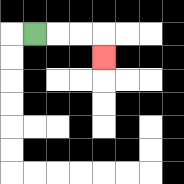{'start': '[1, 1]', 'end': '[4, 2]', 'path_directions': 'R,R,R,D', 'path_coordinates': '[[1, 1], [2, 1], [3, 1], [4, 1], [4, 2]]'}